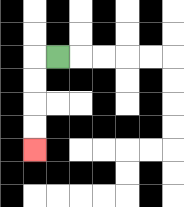{'start': '[2, 2]', 'end': '[1, 6]', 'path_directions': 'L,D,D,D,D', 'path_coordinates': '[[2, 2], [1, 2], [1, 3], [1, 4], [1, 5], [1, 6]]'}